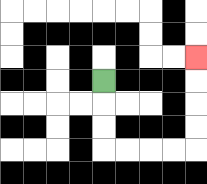{'start': '[4, 3]', 'end': '[8, 2]', 'path_directions': 'D,D,D,R,R,R,R,U,U,U,U', 'path_coordinates': '[[4, 3], [4, 4], [4, 5], [4, 6], [5, 6], [6, 6], [7, 6], [8, 6], [8, 5], [8, 4], [8, 3], [8, 2]]'}